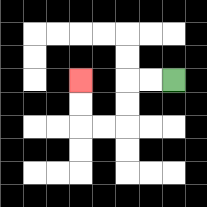{'start': '[7, 3]', 'end': '[3, 3]', 'path_directions': 'L,L,D,D,L,L,U,U', 'path_coordinates': '[[7, 3], [6, 3], [5, 3], [5, 4], [5, 5], [4, 5], [3, 5], [3, 4], [3, 3]]'}